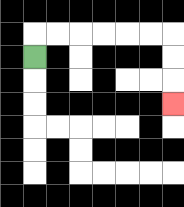{'start': '[1, 2]', 'end': '[7, 4]', 'path_directions': 'U,R,R,R,R,R,R,D,D,D', 'path_coordinates': '[[1, 2], [1, 1], [2, 1], [3, 1], [4, 1], [5, 1], [6, 1], [7, 1], [7, 2], [7, 3], [7, 4]]'}